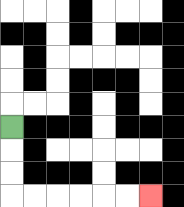{'start': '[0, 5]', 'end': '[6, 8]', 'path_directions': 'D,D,D,R,R,R,R,R,R', 'path_coordinates': '[[0, 5], [0, 6], [0, 7], [0, 8], [1, 8], [2, 8], [3, 8], [4, 8], [5, 8], [6, 8]]'}